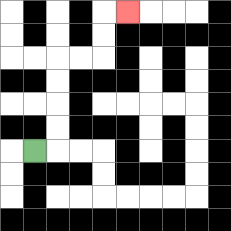{'start': '[1, 6]', 'end': '[5, 0]', 'path_directions': 'R,U,U,U,U,R,R,U,U,R', 'path_coordinates': '[[1, 6], [2, 6], [2, 5], [2, 4], [2, 3], [2, 2], [3, 2], [4, 2], [4, 1], [4, 0], [5, 0]]'}